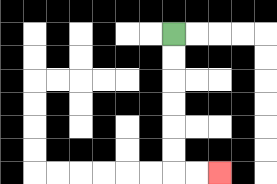{'start': '[7, 1]', 'end': '[9, 7]', 'path_directions': 'D,D,D,D,D,D,R,R', 'path_coordinates': '[[7, 1], [7, 2], [7, 3], [7, 4], [7, 5], [7, 6], [7, 7], [8, 7], [9, 7]]'}